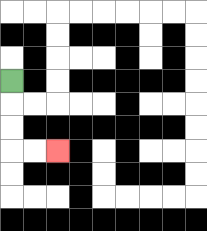{'start': '[0, 3]', 'end': '[2, 6]', 'path_directions': 'D,D,D,R,R', 'path_coordinates': '[[0, 3], [0, 4], [0, 5], [0, 6], [1, 6], [2, 6]]'}